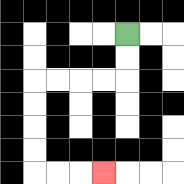{'start': '[5, 1]', 'end': '[4, 7]', 'path_directions': 'D,D,L,L,L,L,D,D,D,D,R,R,R', 'path_coordinates': '[[5, 1], [5, 2], [5, 3], [4, 3], [3, 3], [2, 3], [1, 3], [1, 4], [1, 5], [1, 6], [1, 7], [2, 7], [3, 7], [4, 7]]'}